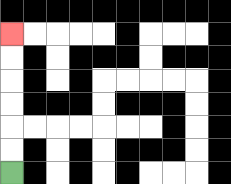{'start': '[0, 7]', 'end': '[0, 1]', 'path_directions': 'U,U,U,U,U,U', 'path_coordinates': '[[0, 7], [0, 6], [0, 5], [0, 4], [0, 3], [0, 2], [0, 1]]'}